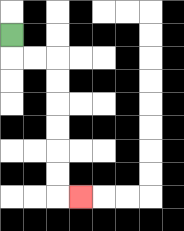{'start': '[0, 1]', 'end': '[3, 8]', 'path_directions': 'D,R,R,D,D,D,D,D,D,R', 'path_coordinates': '[[0, 1], [0, 2], [1, 2], [2, 2], [2, 3], [2, 4], [2, 5], [2, 6], [2, 7], [2, 8], [3, 8]]'}